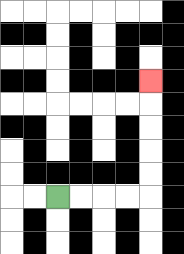{'start': '[2, 8]', 'end': '[6, 3]', 'path_directions': 'R,R,R,R,U,U,U,U,U', 'path_coordinates': '[[2, 8], [3, 8], [4, 8], [5, 8], [6, 8], [6, 7], [6, 6], [6, 5], [6, 4], [6, 3]]'}